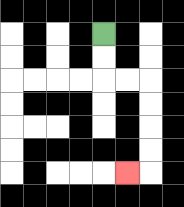{'start': '[4, 1]', 'end': '[5, 7]', 'path_directions': 'D,D,R,R,D,D,D,D,L', 'path_coordinates': '[[4, 1], [4, 2], [4, 3], [5, 3], [6, 3], [6, 4], [6, 5], [6, 6], [6, 7], [5, 7]]'}